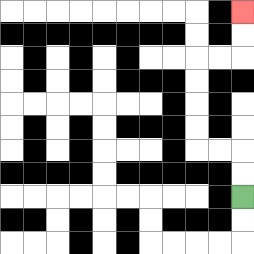{'start': '[10, 8]', 'end': '[10, 0]', 'path_directions': 'U,U,L,L,U,U,U,U,R,R,U,U', 'path_coordinates': '[[10, 8], [10, 7], [10, 6], [9, 6], [8, 6], [8, 5], [8, 4], [8, 3], [8, 2], [9, 2], [10, 2], [10, 1], [10, 0]]'}